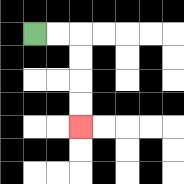{'start': '[1, 1]', 'end': '[3, 5]', 'path_directions': 'R,R,D,D,D,D', 'path_coordinates': '[[1, 1], [2, 1], [3, 1], [3, 2], [3, 3], [3, 4], [3, 5]]'}